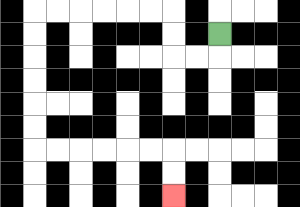{'start': '[9, 1]', 'end': '[7, 8]', 'path_directions': 'D,L,L,U,U,L,L,L,L,L,L,D,D,D,D,D,D,R,R,R,R,R,R,D,D', 'path_coordinates': '[[9, 1], [9, 2], [8, 2], [7, 2], [7, 1], [7, 0], [6, 0], [5, 0], [4, 0], [3, 0], [2, 0], [1, 0], [1, 1], [1, 2], [1, 3], [1, 4], [1, 5], [1, 6], [2, 6], [3, 6], [4, 6], [5, 6], [6, 6], [7, 6], [7, 7], [7, 8]]'}